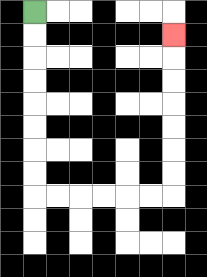{'start': '[1, 0]', 'end': '[7, 1]', 'path_directions': 'D,D,D,D,D,D,D,D,R,R,R,R,R,R,U,U,U,U,U,U,U', 'path_coordinates': '[[1, 0], [1, 1], [1, 2], [1, 3], [1, 4], [1, 5], [1, 6], [1, 7], [1, 8], [2, 8], [3, 8], [4, 8], [5, 8], [6, 8], [7, 8], [7, 7], [7, 6], [7, 5], [7, 4], [7, 3], [7, 2], [7, 1]]'}